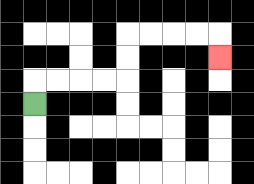{'start': '[1, 4]', 'end': '[9, 2]', 'path_directions': 'U,R,R,R,R,U,U,R,R,R,R,D', 'path_coordinates': '[[1, 4], [1, 3], [2, 3], [3, 3], [4, 3], [5, 3], [5, 2], [5, 1], [6, 1], [7, 1], [8, 1], [9, 1], [9, 2]]'}